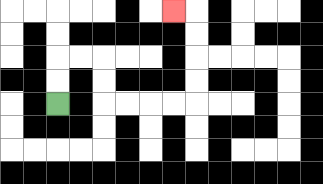{'start': '[2, 4]', 'end': '[7, 0]', 'path_directions': 'U,U,R,R,D,D,R,R,R,R,U,U,U,U,L', 'path_coordinates': '[[2, 4], [2, 3], [2, 2], [3, 2], [4, 2], [4, 3], [4, 4], [5, 4], [6, 4], [7, 4], [8, 4], [8, 3], [8, 2], [8, 1], [8, 0], [7, 0]]'}